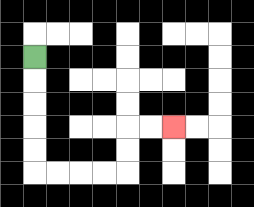{'start': '[1, 2]', 'end': '[7, 5]', 'path_directions': 'D,D,D,D,D,R,R,R,R,U,U,R,R', 'path_coordinates': '[[1, 2], [1, 3], [1, 4], [1, 5], [1, 6], [1, 7], [2, 7], [3, 7], [4, 7], [5, 7], [5, 6], [5, 5], [6, 5], [7, 5]]'}